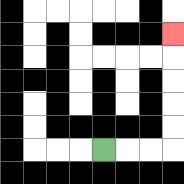{'start': '[4, 6]', 'end': '[7, 1]', 'path_directions': 'R,R,R,U,U,U,U,U', 'path_coordinates': '[[4, 6], [5, 6], [6, 6], [7, 6], [7, 5], [7, 4], [7, 3], [7, 2], [7, 1]]'}